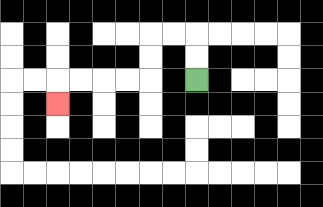{'start': '[8, 3]', 'end': '[2, 4]', 'path_directions': 'U,U,L,L,D,D,L,L,L,L,D', 'path_coordinates': '[[8, 3], [8, 2], [8, 1], [7, 1], [6, 1], [6, 2], [6, 3], [5, 3], [4, 3], [3, 3], [2, 3], [2, 4]]'}